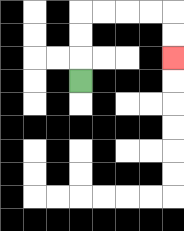{'start': '[3, 3]', 'end': '[7, 2]', 'path_directions': 'U,U,U,R,R,R,R,D,D', 'path_coordinates': '[[3, 3], [3, 2], [3, 1], [3, 0], [4, 0], [5, 0], [6, 0], [7, 0], [7, 1], [7, 2]]'}